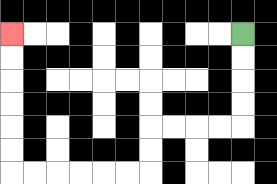{'start': '[10, 1]', 'end': '[0, 1]', 'path_directions': 'D,D,D,D,L,L,L,L,D,D,L,L,L,L,L,L,U,U,U,U,U,U', 'path_coordinates': '[[10, 1], [10, 2], [10, 3], [10, 4], [10, 5], [9, 5], [8, 5], [7, 5], [6, 5], [6, 6], [6, 7], [5, 7], [4, 7], [3, 7], [2, 7], [1, 7], [0, 7], [0, 6], [0, 5], [0, 4], [0, 3], [0, 2], [0, 1]]'}